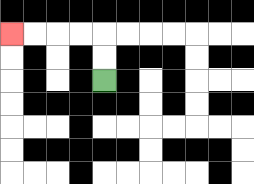{'start': '[4, 3]', 'end': '[0, 1]', 'path_directions': 'U,U,L,L,L,L', 'path_coordinates': '[[4, 3], [4, 2], [4, 1], [3, 1], [2, 1], [1, 1], [0, 1]]'}